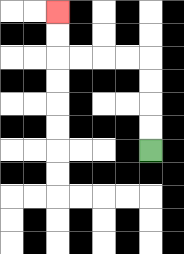{'start': '[6, 6]', 'end': '[2, 0]', 'path_directions': 'U,U,U,U,L,L,L,L,U,U', 'path_coordinates': '[[6, 6], [6, 5], [6, 4], [6, 3], [6, 2], [5, 2], [4, 2], [3, 2], [2, 2], [2, 1], [2, 0]]'}